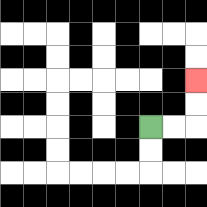{'start': '[6, 5]', 'end': '[8, 3]', 'path_directions': 'R,R,U,U', 'path_coordinates': '[[6, 5], [7, 5], [8, 5], [8, 4], [8, 3]]'}